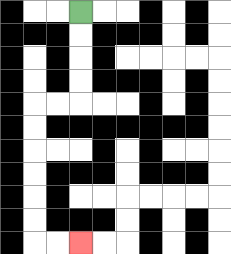{'start': '[3, 0]', 'end': '[3, 10]', 'path_directions': 'D,D,D,D,L,L,D,D,D,D,D,D,R,R', 'path_coordinates': '[[3, 0], [3, 1], [3, 2], [3, 3], [3, 4], [2, 4], [1, 4], [1, 5], [1, 6], [1, 7], [1, 8], [1, 9], [1, 10], [2, 10], [3, 10]]'}